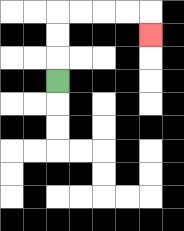{'start': '[2, 3]', 'end': '[6, 1]', 'path_directions': 'U,U,U,R,R,R,R,D', 'path_coordinates': '[[2, 3], [2, 2], [2, 1], [2, 0], [3, 0], [4, 0], [5, 0], [6, 0], [6, 1]]'}